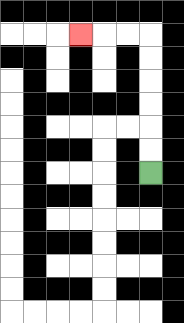{'start': '[6, 7]', 'end': '[3, 1]', 'path_directions': 'U,U,U,U,U,U,L,L,L', 'path_coordinates': '[[6, 7], [6, 6], [6, 5], [6, 4], [6, 3], [6, 2], [6, 1], [5, 1], [4, 1], [3, 1]]'}